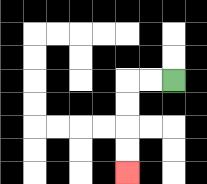{'start': '[7, 3]', 'end': '[5, 7]', 'path_directions': 'L,L,D,D,D,D', 'path_coordinates': '[[7, 3], [6, 3], [5, 3], [5, 4], [5, 5], [5, 6], [5, 7]]'}